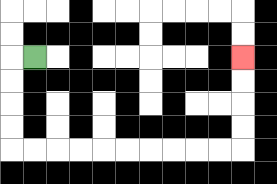{'start': '[1, 2]', 'end': '[10, 2]', 'path_directions': 'L,D,D,D,D,R,R,R,R,R,R,R,R,R,R,U,U,U,U', 'path_coordinates': '[[1, 2], [0, 2], [0, 3], [0, 4], [0, 5], [0, 6], [1, 6], [2, 6], [3, 6], [4, 6], [5, 6], [6, 6], [7, 6], [8, 6], [9, 6], [10, 6], [10, 5], [10, 4], [10, 3], [10, 2]]'}